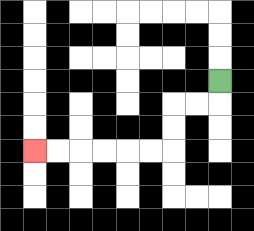{'start': '[9, 3]', 'end': '[1, 6]', 'path_directions': 'D,L,L,D,D,L,L,L,L,L,L', 'path_coordinates': '[[9, 3], [9, 4], [8, 4], [7, 4], [7, 5], [7, 6], [6, 6], [5, 6], [4, 6], [3, 6], [2, 6], [1, 6]]'}